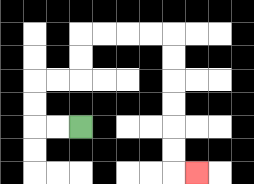{'start': '[3, 5]', 'end': '[8, 7]', 'path_directions': 'L,L,U,U,R,R,U,U,R,R,R,R,D,D,D,D,D,D,R', 'path_coordinates': '[[3, 5], [2, 5], [1, 5], [1, 4], [1, 3], [2, 3], [3, 3], [3, 2], [3, 1], [4, 1], [5, 1], [6, 1], [7, 1], [7, 2], [7, 3], [7, 4], [7, 5], [7, 6], [7, 7], [8, 7]]'}